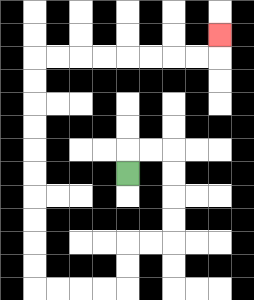{'start': '[5, 7]', 'end': '[9, 1]', 'path_directions': 'U,R,R,D,D,D,D,L,L,D,D,L,L,L,L,U,U,U,U,U,U,U,U,U,U,R,R,R,R,R,R,R,R,U', 'path_coordinates': '[[5, 7], [5, 6], [6, 6], [7, 6], [7, 7], [7, 8], [7, 9], [7, 10], [6, 10], [5, 10], [5, 11], [5, 12], [4, 12], [3, 12], [2, 12], [1, 12], [1, 11], [1, 10], [1, 9], [1, 8], [1, 7], [1, 6], [1, 5], [1, 4], [1, 3], [1, 2], [2, 2], [3, 2], [4, 2], [5, 2], [6, 2], [7, 2], [8, 2], [9, 2], [9, 1]]'}